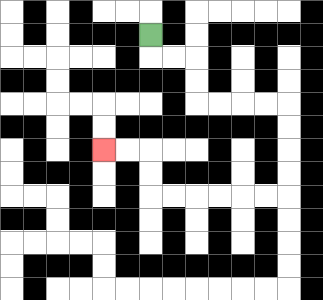{'start': '[6, 1]', 'end': '[4, 6]', 'path_directions': 'D,R,R,D,D,R,R,R,R,D,D,D,D,L,L,L,L,L,L,U,U,L,L', 'path_coordinates': '[[6, 1], [6, 2], [7, 2], [8, 2], [8, 3], [8, 4], [9, 4], [10, 4], [11, 4], [12, 4], [12, 5], [12, 6], [12, 7], [12, 8], [11, 8], [10, 8], [9, 8], [8, 8], [7, 8], [6, 8], [6, 7], [6, 6], [5, 6], [4, 6]]'}